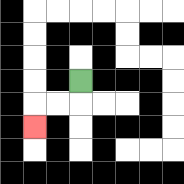{'start': '[3, 3]', 'end': '[1, 5]', 'path_directions': 'D,L,L,D', 'path_coordinates': '[[3, 3], [3, 4], [2, 4], [1, 4], [1, 5]]'}